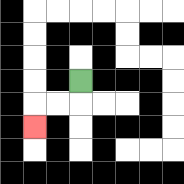{'start': '[3, 3]', 'end': '[1, 5]', 'path_directions': 'D,L,L,D', 'path_coordinates': '[[3, 3], [3, 4], [2, 4], [1, 4], [1, 5]]'}